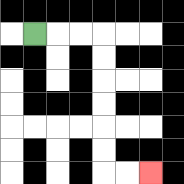{'start': '[1, 1]', 'end': '[6, 7]', 'path_directions': 'R,R,R,D,D,D,D,D,D,R,R', 'path_coordinates': '[[1, 1], [2, 1], [3, 1], [4, 1], [4, 2], [4, 3], [4, 4], [4, 5], [4, 6], [4, 7], [5, 7], [6, 7]]'}